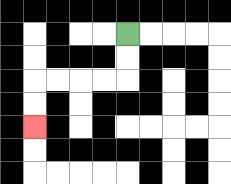{'start': '[5, 1]', 'end': '[1, 5]', 'path_directions': 'D,D,L,L,L,L,D,D', 'path_coordinates': '[[5, 1], [5, 2], [5, 3], [4, 3], [3, 3], [2, 3], [1, 3], [1, 4], [1, 5]]'}